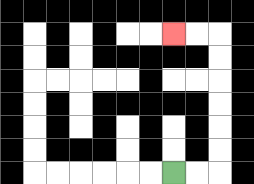{'start': '[7, 7]', 'end': '[7, 1]', 'path_directions': 'R,R,U,U,U,U,U,U,L,L', 'path_coordinates': '[[7, 7], [8, 7], [9, 7], [9, 6], [9, 5], [9, 4], [9, 3], [9, 2], [9, 1], [8, 1], [7, 1]]'}